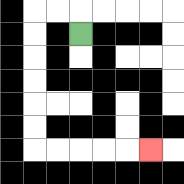{'start': '[3, 1]', 'end': '[6, 6]', 'path_directions': 'U,L,L,D,D,D,D,D,D,R,R,R,R,R', 'path_coordinates': '[[3, 1], [3, 0], [2, 0], [1, 0], [1, 1], [1, 2], [1, 3], [1, 4], [1, 5], [1, 6], [2, 6], [3, 6], [4, 6], [5, 6], [6, 6]]'}